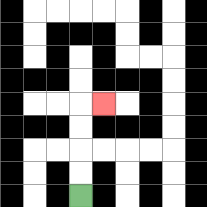{'start': '[3, 8]', 'end': '[4, 4]', 'path_directions': 'U,U,U,U,R', 'path_coordinates': '[[3, 8], [3, 7], [3, 6], [3, 5], [3, 4], [4, 4]]'}